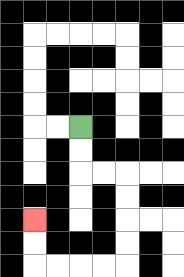{'start': '[3, 5]', 'end': '[1, 9]', 'path_directions': 'D,D,R,R,D,D,D,D,L,L,L,L,U,U', 'path_coordinates': '[[3, 5], [3, 6], [3, 7], [4, 7], [5, 7], [5, 8], [5, 9], [5, 10], [5, 11], [4, 11], [3, 11], [2, 11], [1, 11], [1, 10], [1, 9]]'}